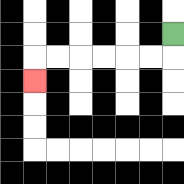{'start': '[7, 1]', 'end': '[1, 3]', 'path_directions': 'D,L,L,L,L,L,L,D', 'path_coordinates': '[[7, 1], [7, 2], [6, 2], [5, 2], [4, 2], [3, 2], [2, 2], [1, 2], [1, 3]]'}